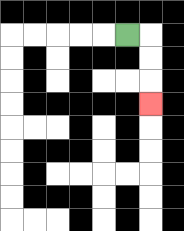{'start': '[5, 1]', 'end': '[6, 4]', 'path_directions': 'R,D,D,D', 'path_coordinates': '[[5, 1], [6, 1], [6, 2], [6, 3], [6, 4]]'}